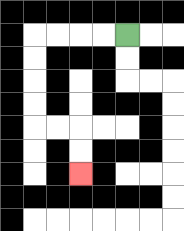{'start': '[5, 1]', 'end': '[3, 7]', 'path_directions': 'L,L,L,L,D,D,D,D,R,R,D,D', 'path_coordinates': '[[5, 1], [4, 1], [3, 1], [2, 1], [1, 1], [1, 2], [1, 3], [1, 4], [1, 5], [2, 5], [3, 5], [3, 6], [3, 7]]'}